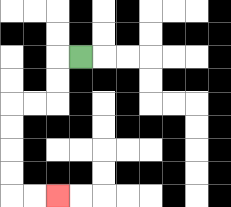{'start': '[3, 2]', 'end': '[2, 8]', 'path_directions': 'L,D,D,L,L,D,D,D,D,R,R', 'path_coordinates': '[[3, 2], [2, 2], [2, 3], [2, 4], [1, 4], [0, 4], [0, 5], [0, 6], [0, 7], [0, 8], [1, 8], [2, 8]]'}